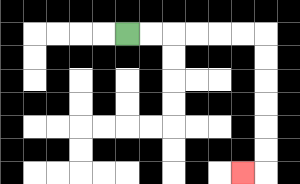{'start': '[5, 1]', 'end': '[10, 7]', 'path_directions': 'R,R,R,R,R,R,D,D,D,D,D,D,L', 'path_coordinates': '[[5, 1], [6, 1], [7, 1], [8, 1], [9, 1], [10, 1], [11, 1], [11, 2], [11, 3], [11, 4], [11, 5], [11, 6], [11, 7], [10, 7]]'}